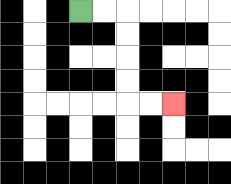{'start': '[3, 0]', 'end': '[7, 4]', 'path_directions': 'R,R,D,D,D,D,R,R', 'path_coordinates': '[[3, 0], [4, 0], [5, 0], [5, 1], [5, 2], [5, 3], [5, 4], [6, 4], [7, 4]]'}